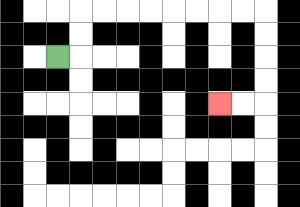{'start': '[2, 2]', 'end': '[9, 4]', 'path_directions': 'R,U,U,R,R,R,R,R,R,R,R,D,D,D,D,L,L', 'path_coordinates': '[[2, 2], [3, 2], [3, 1], [3, 0], [4, 0], [5, 0], [6, 0], [7, 0], [8, 0], [9, 0], [10, 0], [11, 0], [11, 1], [11, 2], [11, 3], [11, 4], [10, 4], [9, 4]]'}